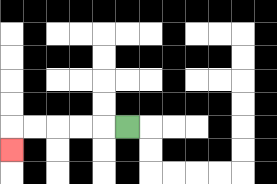{'start': '[5, 5]', 'end': '[0, 6]', 'path_directions': 'L,L,L,L,L,D', 'path_coordinates': '[[5, 5], [4, 5], [3, 5], [2, 5], [1, 5], [0, 5], [0, 6]]'}